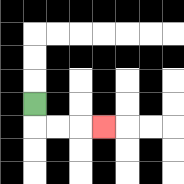{'start': '[1, 4]', 'end': '[4, 5]', 'path_directions': 'D,R,R,R', 'path_coordinates': '[[1, 4], [1, 5], [2, 5], [3, 5], [4, 5]]'}